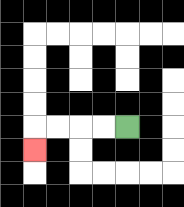{'start': '[5, 5]', 'end': '[1, 6]', 'path_directions': 'L,L,L,L,D', 'path_coordinates': '[[5, 5], [4, 5], [3, 5], [2, 5], [1, 5], [1, 6]]'}